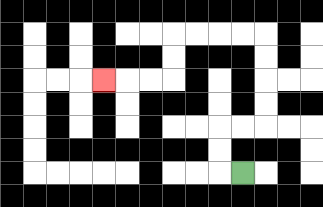{'start': '[10, 7]', 'end': '[4, 3]', 'path_directions': 'L,U,U,R,R,U,U,U,U,L,L,L,L,D,D,L,L,L', 'path_coordinates': '[[10, 7], [9, 7], [9, 6], [9, 5], [10, 5], [11, 5], [11, 4], [11, 3], [11, 2], [11, 1], [10, 1], [9, 1], [8, 1], [7, 1], [7, 2], [7, 3], [6, 3], [5, 3], [4, 3]]'}